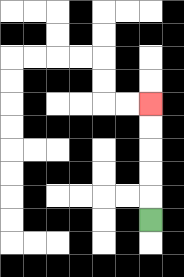{'start': '[6, 9]', 'end': '[6, 4]', 'path_directions': 'U,U,U,U,U', 'path_coordinates': '[[6, 9], [6, 8], [6, 7], [6, 6], [6, 5], [6, 4]]'}